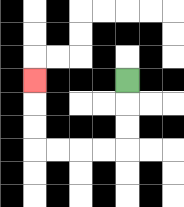{'start': '[5, 3]', 'end': '[1, 3]', 'path_directions': 'D,D,D,L,L,L,L,U,U,U', 'path_coordinates': '[[5, 3], [5, 4], [5, 5], [5, 6], [4, 6], [3, 6], [2, 6], [1, 6], [1, 5], [1, 4], [1, 3]]'}